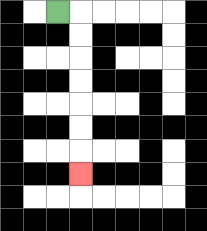{'start': '[2, 0]', 'end': '[3, 7]', 'path_directions': 'R,D,D,D,D,D,D,D', 'path_coordinates': '[[2, 0], [3, 0], [3, 1], [3, 2], [3, 3], [3, 4], [3, 5], [3, 6], [3, 7]]'}